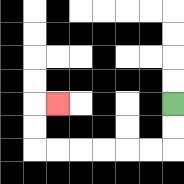{'start': '[7, 4]', 'end': '[2, 4]', 'path_directions': 'D,D,L,L,L,L,L,L,U,U,R', 'path_coordinates': '[[7, 4], [7, 5], [7, 6], [6, 6], [5, 6], [4, 6], [3, 6], [2, 6], [1, 6], [1, 5], [1, 4], [2, 4]]'}